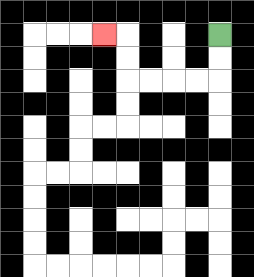{'start': '[9, 1]', 'end': '[4, 1]', 'path_directions': 'D,D,L,L,L,L,U,U,L', 'path_coordinates': '[[9, 1], [9, 2], [9, 3], [8, 3], [7, 3], [6, 3], [5, 3], [5, 2], [5, 1], [4, 1]]'}